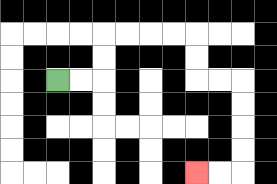{'start': '[2, 3]', 'end': '[8, 7]', 'path_directions': 'R,R,U,U,R,R,R,R,D,D,R,R,D,D,D,D,L,L', 'path_coordinates': '[[2, 3], [3, 3], [4, 3], [4, 2], [4, 1], [5, 1], [6, 1], [7, 1], [8, 1], [8, 2], [8, 3], [9, 3], [10, 3], [10, 4], [10, 5], [10, 6], [10, 7], [9, 7], [8, 7]]'}